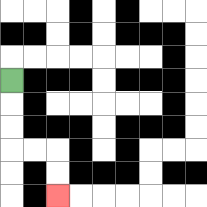{'start': '[0, 3]', 'end': '[2, 8]', 'path_directions': 'D,D,D,R,R,D,D', 'path_coordinates': '[[0, 3], [0, 4], [0, 5], [0, 6], [1, 6], [2, 6], [2, 7], [2, 8]]'}